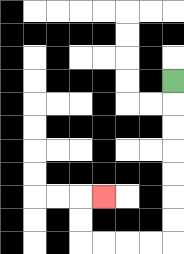{'start': '[7, 3]', 'end': '[4, 8]', 'path_directions': 'D,D,D,D,D,D,D,L,L,L,L,U,U,R', 'path_coordinates': '[[7, 3], [7, 4], [7, 5], [7, 6], [7, 7], [7, 8], [7, 9], [7, 10], [6, 10], [5, 10], [4, 10], [3, 10], [3, 9], [3, 8], [4, 8]]'}